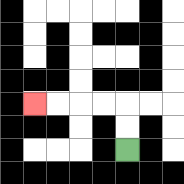{'start': '[5, 6]', 'end': '[1, 4]', 'path_directions': 'U,U,L,L,L,L', 'path_coordinates': '[[5, 6], [5, 5], [5, 4], [4, 4], [3, 4], [2, 4], [1, 4]]'}